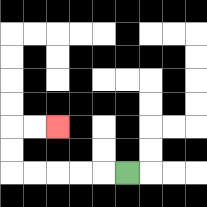{'start': '[5, 7]', 'end': '[2, 5]', 'path_directions': 'L,L,L,L,L,U,U,R,R', 'path_coordinates': '[[5, 7], [4, 7], [3, 7], [2, 7], [1, 7], [0, 7], [0, 6], [0, 5], [1, 5], [2, 5]]'}